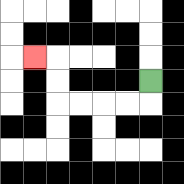{'start': '[6, 3]', 'end': '[1, 2]', 'path_directions': 'D,L,L,L,L,U,U,L', 'path_coordinates': '[[6, 3], [6, 4], [5, 4], [4, 4], [3, 4], [2, 4], [2, 3], [2, 2], [1, 2]]'}